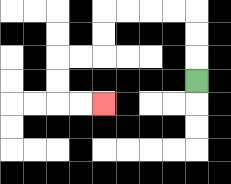{'start': '[8, 3]', 'end': '[4, 4]', 'path_directions': 'U,U,U,L,L,L,L,D,D,L,L,D,D,R,R', 'path_coordinates': '[[8, 3], [8, 2], [8, 1], [8, 0], [7, 0], [6, 0], [5, 0], [4, 0], [4, 1], [4, 2], [3, 2], [2, 2], [2, 3], [2, 4], [3, 4], [4, 4]]'}